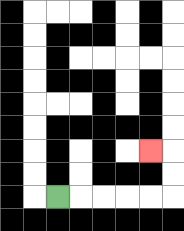{'start': '[2, 8]', 'end': '[6, 6]', 'path_directions': 'R,R,R,R,R,U,U,L', 'path_coordinates': '[[2, 8], [3, 8], [4, 8], [5, 8], [6, 8], [7, 8], [7, 7], [7, 6], [6, 6]]'}